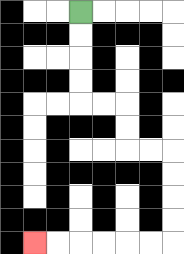{'start': '[3, 0]', 'end': '[1, 10]', 'path_directions': 'D,D,D,D,R,R,D,D,R,R,D,D,D,D,L,L,L,L,L,L', 'path_coordinates': '[[3, 0], [3, 1], [3, 2], [3, 3], [3, 4], [4, 4], [5, 4], [5, 5], [5, 6], [6, 6], [7, 6], [7, 7], [7, 8], [7, 9], [7, 10], [6, 10], [5, 10], [4, 10], [3, 10], [2, 10], [1, 10]]'}